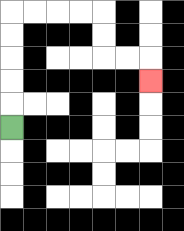{'start': '[0, 5]', 'end': '[6, 3]', 'path_directions': 'U,U,U,U,U,R,R,R,R,D,D,R,R,D', 'path_coordinates': '[[0, 5], [0, 4], [0, 3], [0, 2], [0, 1], [0, 0], [1, 0], [2, 0], [3, 0], [4, 0], [4, 1], [4, 2], [5, 2], [6, 2], [6, 3]]'}